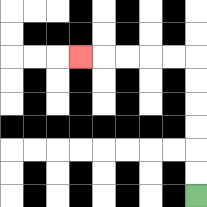{'start': '[8, 8]', 'end': '[3, 2]', 'path_directions': 'U,U,U,U,U,U,L,L,L,L,L', 'path_coordinates': '[[8, 8], [8, 7], [8, 6], [8, 5], [8, 4], [8, 3], [8, 2], [7, 2], [6, 2], [5, 2], [4, 2], [3, 2]]'}